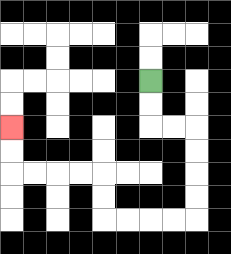{'start': '[6, 3]', 'end': '[0, 5]', 'path_directions': 'D,D,R,R,D,D,D,D,L,L,L,L,U,U,L,L,L,L,U,U', 'path_coordinates': '[[6, 3], [6, 4], [6, 5], [7, 5], [8, 5], [8, 6], [8, 7], [8, 8], [8, 9], [7, 9], [6, 9], [5, 9], [4, 9], [4, 8], [4, 7], [3, 7], [2, 7], [1, 7], [0, 7], [0, 6], [0, 5]]'}